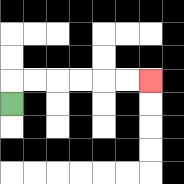{'start': '[0, 4]', 'end': '[6, 3]', 'path_directions': 'U,R,R,R,R,R,R', 'path_coordinates': '[[0, 4], [0, 3], [1, 3], [2, 3], [3, 3], [4, 3], [5, 3], [6, 3]]'}